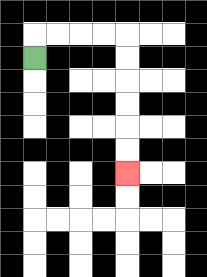{'start': '[1, 2]', 'end': '[5, 7]', 'path_directions': 'U,R,R,R,R,D,D,D,D,D,D', 'path_coordinates': '[[1, 2], [1, 1], [2, 1], [3, 1], [4, 1], [5, 1], [5, 2], [5, 3], [5, 4], [5, 5], [5, 6], [5, 7]]'}